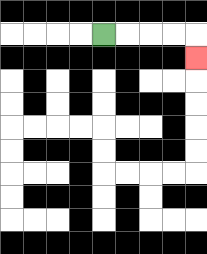{'start': '[4, 1]', 'end': '[8, 2]', 'path_directions': 'R,R,R,R,D', 'path_coordinates': '[[4, 1], [5, 1], [6, 1], [7, 1], [8, 1], [8, 2]]'}